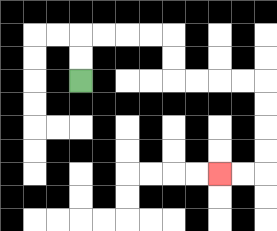{'start': '[3, 3]', 'end': '[9, 7]', 'path_directions': 'U,U,R,R,R,R,D,D,R,R,R,R,D,D,D,D,L,L', 'path_coordinates': '[[3, 3], [3, 2], [3, 1], [4, 1], [5, 1], [6, 1], [7, 1], [7, 2], [7, 3], [8, 3], [9, 3], [10, 3], [11, 3], [11, 4], [11, 5], [11, 6], [11, 7], [10, 7], [9, 7]]'}